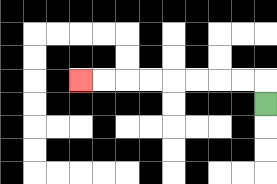{'start': '[11, 4]', 'end': '[3, 3]', 'path_directions': 'U,L,L,L,L,L,L,L,L', 'path_coordinates': '[[11, 4], [11, 3], [10, 3], [9, 3], [8, 3], [7, 3], [6, 3], [5, 3], [4, 3], [3, 3]]'}